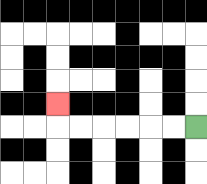{'start': '[8, 5]', 'end': '[2, 4]', 'path_directions': 'L,L,L,L,L,L,U', 'path_coordinates': '[[8, 5], [7, 5], [6, 5], [5, 5], [4, 5], [3, 5], [2, 5], [2, 4]]'}